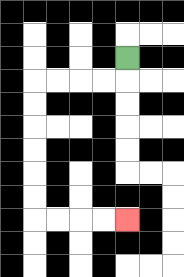{'start': '[5, 2]', 'end': '[5, 9]', 'path_directions': 'D,L,L,L,L,D,D,D,D,D,D,R,R,R,R', 'path_coordinates': '[[5, 2], [5, 3], [4, 3], [3, 3], [2, 3], [1, 3], [1, 4], [1, 5], [1, 6], [1, 7], [1, 8], [1, 9], [2, 9], [3, 9], [4, 9], [5, 9]]'}